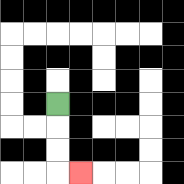{'start': '[2, 4]', 'end': '[3, 7]', 'path_directions': 'D,D,D,R', 'path_coordinates': '[[2, 4], [2, 5], [2, 6], [2, 7], [3, 7]]'}